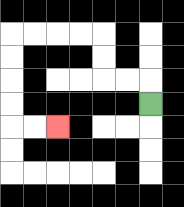{'start': '[6, 4]', 'end': '[2, 5]', 'path_directions': 'U,L,L,U,U,L,L,L,L,D,D,D,D,R,R', 'path_coordinates': '[[6, 4], [6, 3], [5, 3], [4, 3], [4, 2], [4, 1], [3, 1], [2, 1], [1, 1], [0, 1], [0, 2], [0, 3], [0, 4], [0, 5], [1, 5], [2, 5]]'}